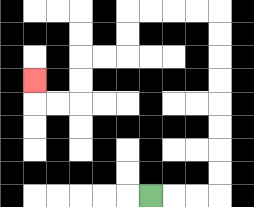{'start': '[6, 8]', 'end': '[1, 3]', 'path_directions': 'R,R,R,U,U,U,U,U,U,U,U,L,L,L,L,D,D,L,L,D,D,L,L,U', 'path_coordinates': '[[6, 8], [7, 8], [8, 8], [9, 8], [9, 7], [9, 6], [9, 5], [9, 4], [9, 3], [9, 2], [9, 1], [9, 0], [8, 0], [7, 0], [6, 0], [5, 0], [5, 1], [5, 2], [4, 2], [3, 2], [3, 3], [3, 4], [2, 4], [1, 4], [1, 3]]'}